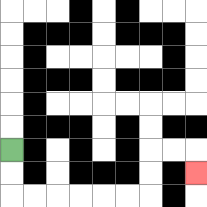{'start': '[0, 6]', 'end': '[8, 7]', 'path_directions': 'D,D,R,R,R,R,R,R,U,U,R,R,D', 'path_coordinates': '[[0, 6], [0, 7], [0, 8], [1, 8], [2, 8], [3, 8], [4, 8], [5, 8], [6, 8], [6, 7], [6, 6], [7, 6], [8, 6], [8, 7]]'}